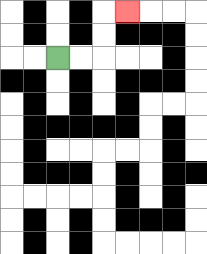{'start': '[2, 2]', 'end': '[5, 0]', 'path_directions': 'R,R,U,U,R', 'path_coordinates': '[[2, 2], [3, 2], [4, 2], [4, 1], [4, 0], [5, 0]]'}